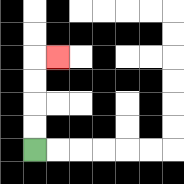{'start': '[1, 6]', 'end': '[2, 2]', 'path_directions': 'U,U,U,U,R', 'path_coordinates': '[[1, 6], [1, 5], [1, 4], [1, 3], [1, 2], [2, 2]]'}